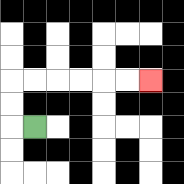{'start': '[1, 5]', 'end': '[6, 3]', 'path_directions': 'L,U,U,R,R,R,R,R,R', 'path_coordinates': '[[1, 5], [0, 5], [0, 4], [0, 3], [1, 3], [2, 3], [3, 3], [4, 3], [5, 3], [6, 3]]'}